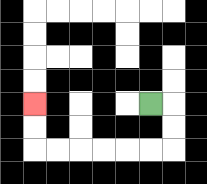{'start': '[6, 4]', 'end': '[1, 4]', 'path_directions': 'R,D,D,L,L,L,L,L,L,U,U', 'path_coordinates': '[[6, 4], [7, 4], [7, 5], [7, 6], [6, 6], [5, 6], [4, 6], [3, 6], [2, 6], [1, 6], [1, 5], [1, 4]]'}